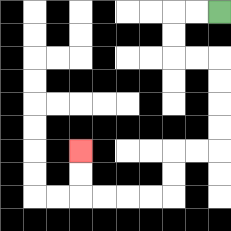{'start': '[9, 0]', 'end': '[3, 6]', 'path_directions': 'L,L,D,D,R,R,D,D,D,D,L,L,D,D,L,L,L,L,U,U', 'path_coordinates': '[[9, 0], [8, 0], [7, 0], [7, 1], [7, 2], [8, 2], [9, 2], [9, 3], [9, 4], [9, 5], [9, 6], [8, 6], [7, 6], [7, 7], [7, 8], [6, 8], [5, 8], [4, 8], [3, 8], [3, 7], [3, 6]]'}